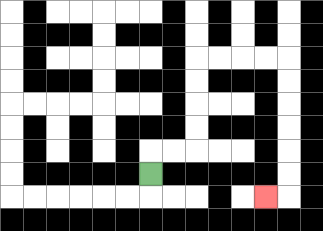{'start': '[6, 7]', 'end': '[11, 8]', 'path_directions': 'U,R,R,U,U,U,U,R,R,R,R,D,D,D,D,D,D,L', 'path_coordinates': '[[6, 7], [6, 6], [7, 6], [8, 6], [8, 5], [8, 4], [8, 3], [8, 2], [9, 2], [10, 2], [11, 2], [12, 2], [12, 3], [12, 4], [12, 5], [12, 6], [12, 7], [12, 8], [11, 8]]'}